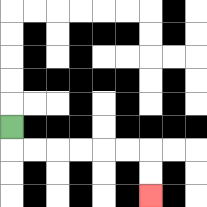{'start': '[0, 5]', 'end': '[6, 8]', 'path_directions': 'D,R,R,R,R,R,R,D,D', 'path_coordinates': '[[0, 5], [0, 6], [1, 6], [2, 6], [3, 6], [4, 6], [5, 6], [6, 6], [6, 7], [6, 8]]'}